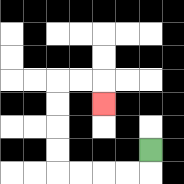{'start': '[6, 6]', 'end': '[4, 4]', 'path_directions': 'D,L,L,L,L,U,U,U,U,R,R,D', 'path_coordinates': '[[6, 6], [6, 7], [5, 7], [4, 7], [3, 7], [2, 7], [2, 6], [2, 5], [2, 4], [2, 3], [3, 3], [4, 3], [4, 4]]'}